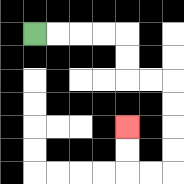{'start': '[1, 1]', 'end': '[5, 5]', 'path_directions': 'R,R,R,R,D,D,R,R,D,D,D,D,L,L,U,U', 'path_coordinates': '[[1, 1], [2, 1], [3, 1], [4, 1], [5, 1], [5, 2], [5, 3], [6, 3], [7, 3], [7, 4], [7, 5], [7, 6], [7, 7], [6, 7], [5, 7], [5, 6], [5, 5]]'}